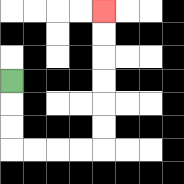{'start': '[0, 3]', 'end': '[4, 0]', 'path_directions': 'D,D,D,R,R,R,R,U,U,U,U,U,U', 'path_coordinates': '[[0, 3], [0, 4], [0, 5], [0, 6], [1, 6], [2, 6], [3, 6], [4, 6], [4, 5], [4, 4], [4, 3], [4, 2], [4, 1], [4, 0]]'}